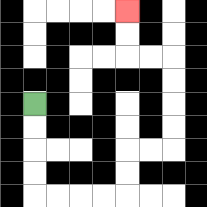{'start': '[1, 4]', 'end': '[5, 0]', 'path_directions': 'D,D,D,D,R,R,R,R,U,U,R,R,U,U,U,U,L,L,U,U', 'path_coordinates': '[[1, 4], [1, 5], [1, 6], [1, 7], [1, 8], [2, 8], [3, 8], [4, 8], [5, 8], [5, 7], [5, 6], [6, 6], [7, 6], [7, 5], [7, 4], [7, 3], [7, 2], [6, 2], [5, 2], [5, 1], [5, 0]]'}